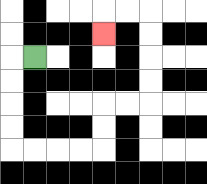{'start': '[1, 2]', 'end': '[4, 1]', 'path_directions': 'L,D,D,D,D,R,R,R,R,U,U,R,R,U,U,U,U,L,L,D', 'path_coordinates': '[[1, 2], [0, 2], [0, 3], [0, 4], [0, 5], [0, 6], [1, 6], [2, 6], [3, 6], [4, 6], [4, 5], [4, 4], [5, 4], [6, 4], [6, 3], [6, 2], [6, 1], [6, 0], [5, 0], [4, 0], [4, 1]]'}